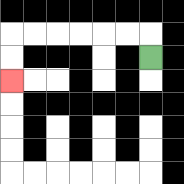{'start': '[6, 2]', 'end': '[0, 3]', 'path_directions': 'U,L,L,L,L,L,L,D,D', 'path_coordinates': '[[6, 2], [6, 1], [5, 1], [4, 1], [3, 1], [2, 1], [1, 1], [0, 1], [0, 2], [0, 3]]'}